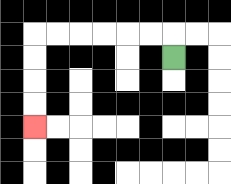{'start': '[7, 2]', 'end': '[1, 5]', 'path_directions': 'U,L,L,L,L,L,L,D,D,D,D', 'path_coordinates': '[[7, 2], [7, 1], [6, 1], [5, 1], [4, 1], [3, 1], [2, 1], [1, 1], [1, 2], [1, 3], [1, 4], [1, 5]]'}